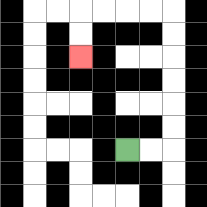{'start': '[5, 6]', 'end': '[3, 2]', 'path_directions': 'R,R,U,U,U,U,U,U,L,L,L,L,D,D', 'path_coordinates': '[[5, 6], [6, 6], [7, 6], [7, 5], [7, 4], [7, 3], [7, 2], [7, 1], [7, 0], [6, 0], [5, 0], [4, 0], [3, 0], [3, 1], [3, 2]]'}